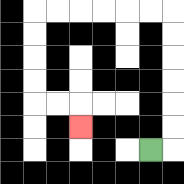{'start': '[6, 6]', 'end': '[3, 5]', 'path_directions': 'R,U,U,U,U,U,U,L,L,L,L,L,L,D,D,D,D,R,R,D', 'path_coordinates': '[[6, 6], [7, 6], [7, 5], [7, 4], [7, 3], [7, 2], [7, 1], [7, 0], [6, 0], [5, 0], [4, 0], [3, 0], [2, 0], [1, 0], [1, 1], [1, 2], [1, 3], [1, 4], [2, 4], [3, 4], [3, 5]]'}